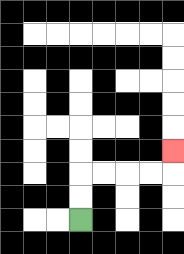{'start': '[3, 9]', 'end': '[7, 6]', 'path_directions': 'U,U,R,R,R,R,U', 'path_coordinates': '[[3, 9], [3, 8], [3, 7], [4, 7], [5, 7], [6, 7], [7, 7], [7, 6]]'}